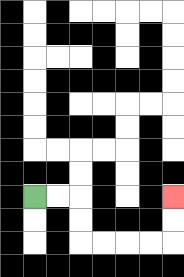{'start': '[1, 8]', 'end': '[7, 8]', 'path_directions': 'R,R,D,D,R,R,R,R,U,U', 'path_coordinates': '[[1, 8], [2, 8], [3, 8], [3, 9], [3, 10], [4, 10], [5, 10], [6, 10], [7, 10], [7, 9], [7, 8]]'}